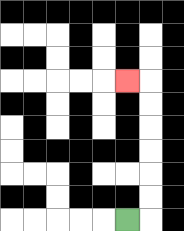{'start': '[5, 9]', 'end': '[5, 3]', 'path_directions': 'R,U,U,U,U,U,U,L', 'path_coordinates': '[[5, 9], [6, 9], [6, 8], [6, 7], [6, 6], [6, 5], [6, 4], [6, 3], [5, 3]]'}